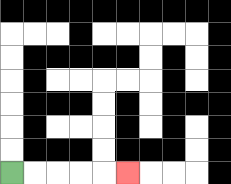{'start': '[0, 7]', 'end': '[5, 7]', 'path_directions': 'R,R,R,R,R', 'path_coordinates': '[[0, 7], [1, 7], [2, 7], [3, 7], [4, 7], [5, 7]]'}